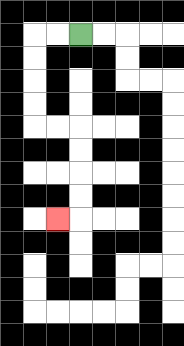{'start': '[3, 1]', 'end': '[2, 9]', 'path_directions': 'L,L,D,D,D,D,R,R,D,D,D,D,L', 'path_coordinates': '[[3, 1], [2, 1], [1, 1], [1, 2], [1, 3], [1, 4], [1, 5], [2, 5], [3, 5], [3, 6], [3, 7], [3, 8], [3, 9], [2, 9]]'}